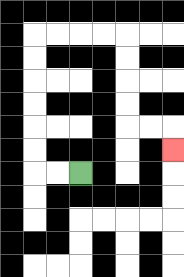{'start': '[3, 7]', 'end': '[7, 6]', 'path_directions': 'L,L,U,U,U,U,U,U,R,R,R,R,D,D,D,D,R,R,D', 'path_coordinates': '[[3, 7], [2, 7], [1, 7], [1, 6], [1, 5], [1, 4], [1, 3], [1, 2], [1, 1], [2, 1], [3, 1], [4, 1], [5, 1], [5, 2], [5, 3], [5, 4], [5, 5], [6, 5], [7, 5], [7, 6]]'}